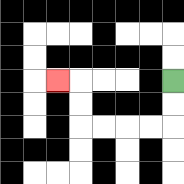{'start': '[7, 3]', 'end': '[2, 3]', 'path_directions': 'D,D,L,L,L,L,U,U,L', 'path_coordinates': '[[7, 3], [7, 4], [7, 5], [6, 5], [5, 5], [4, 5], [3, 5], [3, 4], [3, 3], [2, 3]]'}